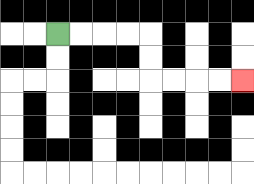{'start': '[2, 1]', 'end': '[10, 3]', 'path_directions': 'R,R,R,R,D,D,R,R,R,R', 'path_coordinates': '[[2, 1], [3, 1], [4, 1], [5, 1], [6, 1], [6, 2], [6, 3], [7, 3], [8, 3], [9, 3], [10, 3]]'}